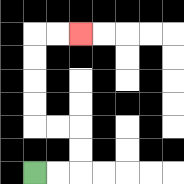{'start': '[1, 7]', 'end': '[3, 1]', 'path_directions': 'R,R,U,U,L,L,U,U,U,U,R,R', 'path_coordinates': '[[1, 7], [2, 7], [3, 7], [3, 6], [3, 5], [2, 5], [1, 5], [1, 4], [1, 3], [1, 2], [1, 1], [2, 1], [3, 1]]'}